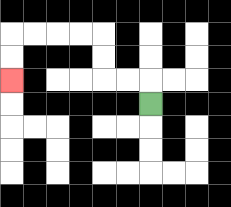{'start': '[6, 4]', 'end': '[0, 3]', 'path_directions': 'U,L,L,U,U,L,L,L,L,D,D', 'path_coordinates': '[[6, 4], [6, 3], [5, 3], [4, 3], [4, 2], [4, 1], [3, 1], [2, 1], [1, 1], [0, 1], [0, 2], [0, 3]]'}